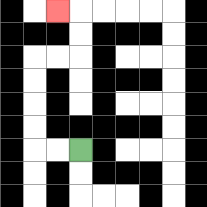{'start': '[3, 6]', 'end': '[2, 0]', 'path_directions': 'L,L,U,U,U,U,R,R,U,U,L', 'path_coordinates': '[[3, 6], [2, 6], [1, 6], [1, 5], [1, 4], [1, 3], [1, 2], [2, 2], [3, 2], [3, 1], [3, 0], [2, 0]]'}